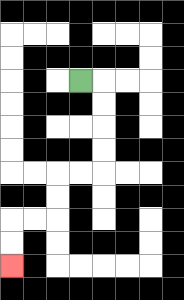{'start': '[3, 3]', 'end': '[0, 11]', 'path_directions': 'R,D,D,D,D,L,L,D,D,L,L,D,D', 'path_coordinates': '[[3, 3], [4, 3], [4, 4], [4, 5], [4, 6], [4, 7], [3, 7], [2, 7], [2, 8], [2, 9], [1, 9], [0, 9], [0, 10], [0, 11]]'}